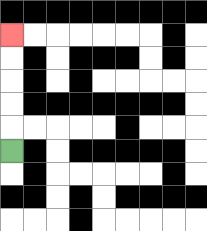{'start': '[0, 6]', 'end': '[0, 1]', 'path_directions': 'U,U,U,U,U', 'path_coordinates': '[[0, 6], [0, 5], [0, 4], [0, 3], [0, 2], [0, 1]]'}